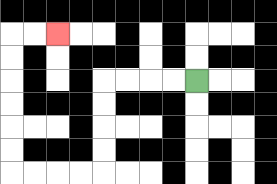{'start': '[8, 3]', 'end': '[2, 1]', 'path_directions': 'L,L,L,L,D,D,D,D,L,L,L,L,U,U,U,U,U,U,R,R', 'path_coordinates': '[[8, 3], [7, 3], [6, 3], [5, 3], [4, 3], [4, 4], [4, 5], [4, 6], [4, 7], [3, 7], [2, 7], [1, 7], [0, 7], [0, 6], [0, 5], [0, 4], [0, 3], [0, 2], [0, 1], [1, 1], [2, 1]]'}